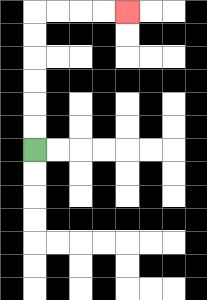{'start': '[1, 6]', 'end': '[5, 0]', 'path_directions': 'U,U,U,U,U,U,R,R,R,R', 'path_coordinates': '[[1, 6], [1, 5], [1, 4], [1, 3], [1, 2], [1, 1], [1, 0], [2, 0], [3, 0], [4, 0], [5, 0]]'}